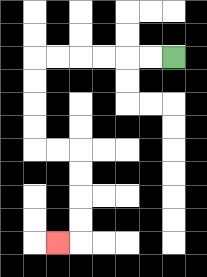{'start': '[7, 2]', 'end': '[2, 10]', 'path_directions': 'L,L,L,L,L,L,D,D,D,D,R,R,D,D,D,D,L', 'path_coordinates': '[[7, 2], [6, 2], [5, 2], [4, 2], [3, 2], [2, 2], [1, 2], [1, 3], [1, 4], [1, 5], [1, 6], [2, 6], [3, 6], [3, 7], [3, 8], [3, 9], [3, 10], [2, 10]]'}